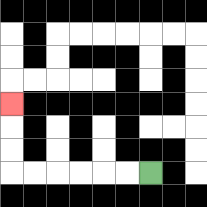{'start': '[6, 7]', 'end': '[0, 4]', 'path_directions': 'L,L,L,L,L,L,U,U,U', 'path_coordinates': '[[6, 7], [5, 7], [4, 7], [3, 7], [2, 7], [1, 7], [0, 7], [0, 6], [0, 5], [0, 4]]'}